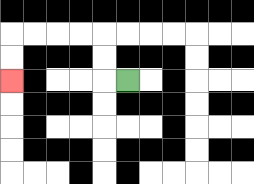{'start': '[5, 3]', 'end': '[0, 3]', 'path_directions': 'L,U,U,L,L,L,L,D,D', 'path_coordinates': '[[5, 3], [4, 3], [4, 2], [4, 1], [3, 1], [2, 1], [1, 1], [0, 1], [0, 2], [0, 3]]'}